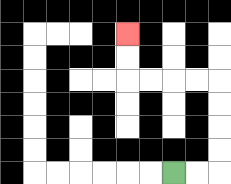{'start': '[7, 7]', 'end': '[5, 1]', 'path_directions': 'R,R,U,U,U,U,L,L,L,L,U,U', 'path_coordinates': '[[7, 7], [8, 7], [9, 7], [9, 6], [9, 5], [9, 4], [9, 3], [8, 3], [7, 3], [6, 3], [5, 3], [5, 2], [5, 1]]'}